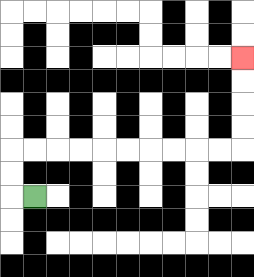{'start': '[1, 8]', 'end': '[10, 2]', 'path_directions': 'L,U,U,R,R,R,R,R,R,R,R,R,R,U,U,U,U', 'path_coordinates': '[[1, 8], [0, 8], [0, 7], [0, 6], [1, 6], [2, 6], [3, 6], [4, 6], [5, 6], [6, 6], [7, 6], [8, 6], [9, 6], [10, 6], [10, 5], [10, 4], [10, 3], [10, 2]]'}